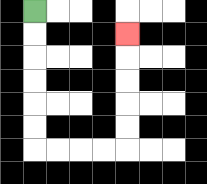{'start': '[1, 0]', 'end': '[5, 1]', 'path_directions': 'D,D,D,D,D,D,R,R,R,R,U,U,U,U,U', 'path_coordinates': '[[1, 0], [1, 1], [1, 2], [1, 3], [1, 4], [1, 5], [1, 6], [2, 6], [3, 6], [4, 6], [5, 6], [5, 5], [5, 4], [5, 3], [5, 2], [5, 1]]'}